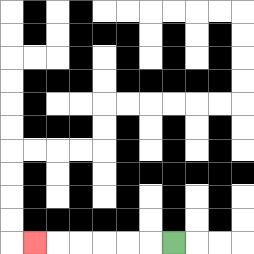{'start': '[7, 10]', 'end': '[1, 10]', 'path_directions': 'L,L,L,L,L,L', 'path_coordinates': '[[7, 10], [6, 10], [5, 10], [4, 10], [3, 10], [2, 10], [1, 10]]'}